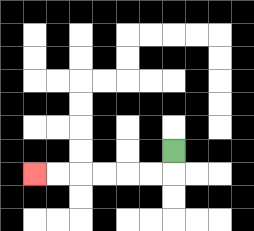{'start': '[7, 6]', 'end': '[1, 7]', 'path_directions': 'D,L,L,L,L,L,L', 'path_coordinates': '[[7, 6], [7, 7], [6, 7], [5, 7], [4, 7], [3, 7], [2, 7], [1, 7]]'}